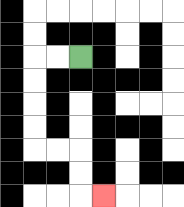{'start': '[3, 2]', 'end': '[4, 8]', 'path_directions': 'L,L,D,D,D,D,R,R,D,D,R', 'path_coordinates': '[[3, 2], [2, 2], [1, 2], [1, 3], [1, 4], [1, 5], [1, 6], [2, 6], [3, 6], [3, 7], [3, 8], [4, 8]]'}